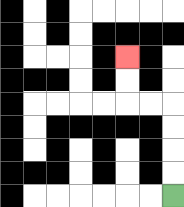{'start': '[7, 8]', 'end': '[5, 2]', 'path_directions': 'U,U,U,U,L,L,U,U', 'path_coordinates': '[[7, 8], [7, 7], [7, 6], [7, 5], [7, 4], [6, 4], [5, 4], [5, 3], [5, 2]]'}